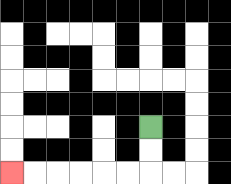{'start': '[6, 5]', 'end': '[0, 7]', 'path_directions': 'D,D,L,L,L,L,L,L', 'path_coordinates': '[[6, 5], [6, 6], [6, 7], [5, 7], [4, 7], [3, 7], [2, 7], [1, 7], [0, 7]]'}